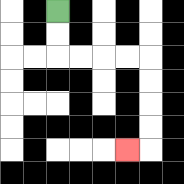{'start': '[2, 0]', 'end': '[5, 6]', 'path_directions': 'D,D,R,R,R,R,D,D,D,D,L', 'path_coordinates': '[[2, 0], [2, 1], [2, 2], [3, 2], [4, 2], [5, 2], [6, 2], [6, 3], [6, 4], [6, 5], [6, 6], [5, 6]]'}